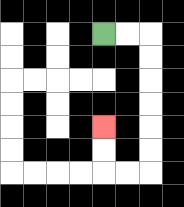{'start': '[4, 1]', 'end': '[4, 5]', 'path_directions': 'R,R,D,D,D,D,D,D,L,L,U,U', 'path_coordinates': '[[4, 1], [5, 1], [6, 1], [6, 2], [6, 3], [6, 4], [6, 5], [6, 6], [6, 7], [5, 7], [4, 7], [4, 6], [4, 5]]'}